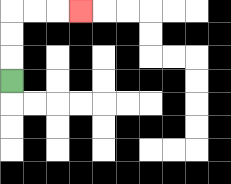{'start': '[0, 3]', 'end': '[3, 0]', 'path_directions': 'U,U,U,R,R,R', 'path_coordinates': '[[0, 3], [0, 2], [0, 1], [0, 0], [1, 0], [2, 0], [3, 0]]'}